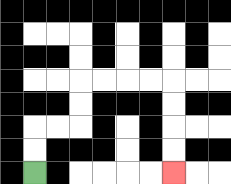{'start': '[1, 7]', 'end': '[7, 7]', 'path_directions': 'U,U,R,R,U,U,R,R,R,R,D,D,D,D', 'path_coordinates': '[[1, 7], [1, 6], [1, 5], [2, 5], [3, 5], [3, 4], [3, 3], [4, 3], [5, 3], [6, 3], [7, 3], [7, 4], [7, 5], [7, 6], [7, 7]]'}